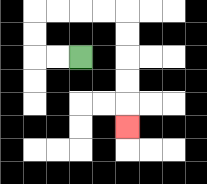{'start': '[3, 2]', 'end': '[5, 5]', 'path_directions': 'L,L,U,U,R,R,R,R,D,D,D,D,D', 'path_coordinates': '[[3, 2], [2, 2], [1, 2], [1, 1], [1, 0], [2, 0], [3, 0], [4, 0], [5, 0], [5, 1], [5, 2], [5, 3], [5, 4], [5, 5]]'}